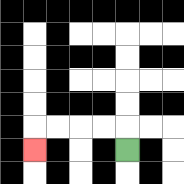{'start': '[5, 6]', 'end': '[1, 6]', 'path_directions': 'U,L,L,L,L,D', 'path_coordinates': '[[5, 6], [5, 5], [4, 5], [3, 5], [2, 5], [1, 5], [1, 6]]'}